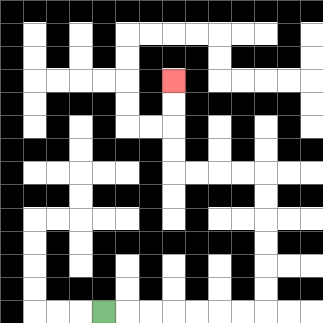{'start': '[4, 13]', 'end': '[7, 3]', 'path_directions': 'R,R,R,R,R,R,R,U,U,U,U,U,U,L,L,L,L,U,U,U,U', 'path_coordinates': '[[4, 13], [5, 13], [6, 13], [7, 13], [8, 13], [9, 13], [10, 13], [11, 13], [11, 12], [11, 11], [11, 10], [11, 9], [11, 8], [11, 7], [10, 7], [9, 7], [8, 7], [7, 7], [7, 6], [7, 5], [7, 4], [7, 3]]'}